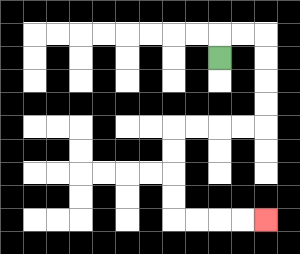{'start': '[9, 2]', 'end': '[11, 9]', 'path_directions': 'U,R,R,D,D,D,D,L,L,L,L,D,D,D,D,R,R,R,R', 'path_coordinates': '[[9, 2], [9, 1], [10, 1], [11, 1], [11, 2], [11, 3], [11, 4], [11, 5], [10, 5], [9, 5], [8, 5], [7, 5], [7, 6], [7, 7], [7, 8], [7, 9], [8, 9], [9, 9], [10, 9], [11, 9]]'}